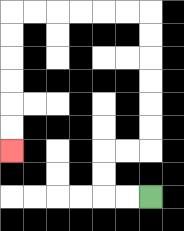{'start': '[6, 8]', 'end': '[0, 6]', 'path_directions': 'L,L,U,U,R,R,U,U,U,U,U,U,L,L,L,L,L,L,D,D,D,D,D,D', 'path_coordinates': '[[6, 8], [5, 8], [4, 8], [4, 7], [4, 6], [5, 6], [6, 6], [6, 5], [6, 4], [6, 3], [6, 2], [6, 1], [6, 0], [5, 0], [4, 0], [3, 0], [2, 0], [1, 0], [0, 0], [0, 1], [0, 2], [0, 3], [0, 4], [0, 5], [0, 6]]'}